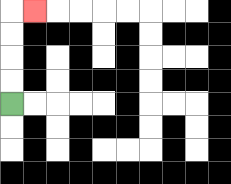{'start': '[0, 4]', 'end': '[1, 0]', 'path_directions': 'U,U,U,U,R', 'path_coordinates': '[[0, 4], [0, 3], [0, 2], [0, 1], [0, 0], [1, 0]]'}